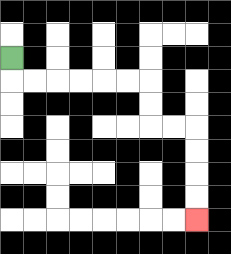{'start': '[0, 2]', 'end': '[8, 9]', 'path_directions': 'D,R,R,R,R,R,R,D,D,R,R,D,D,D,D', 'path_coordinates': '[[0, 2], [0, 3], [1, 3], [2, 3], [3, 3], [4, 3], [5, 3], [6, 3], [6, 4], [6, 5], [7, 5], [8, 5], [8, 6], [8, 7], [8, 8], [8, 9]]'}